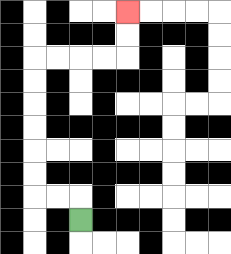{'start': '[3, 9]', 'end': '[5, 0]', 'path_directions': 'U,L,L,U,U,U,U,U,U,R,R,R,R,U,U', 'path_coordinates': '[[3, 9], [3, 8], [2, 8], [1, 8], [1, 7], [1, 6], [1, 5], [1, 4], [1, 3], [1, 2], [2, 2], [3, 2], [4, 2], [5, 2], [5, 1], [5, 0]]'}